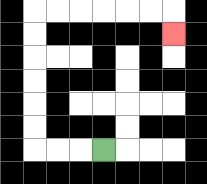{'start': '[4, 6]', 'end': '[7, 1]', 'path_directions': 'L,L,L,U,U,U,U,U,U,R,R,R,R,R,R,D', 'path_coordinates': '[[4, 6], [3, 6], [2, 6], [1, 6], [1, 5], [1, 4], [1, 3], [1, 2], [1, 1], [1, 0], [2, 0], [3, 0], [4, 0], [5, 0], [6, 0], [7, 0], [7, 1]]'}